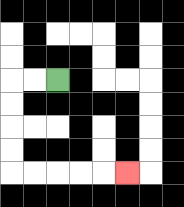{'start': '[2, 3]', 'end': '[5, 7]', 'path_directions': 'L,L,D,D,D,D,R,R,R,R,R', 'path_coordinates': '[[2, 3], [1, 3], [0, 3], [0, 4], [0, 5], [0, 6], [0, 7], [1, 7], [2, 7], [3, 7], [4, 7], [5, 7]]'}